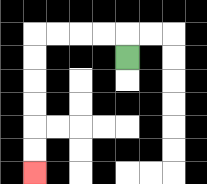{'start': '[5, 2]', 'end': '[1, 7]', 'path_directions': 'U,L,L,L,L,D,D,D,D,D,D', 'path_coordinates': '[[5, 2], [5, 1], [4, 1], [3, 1], [2, 1], [1, 1], [1, 2], [1, 3], [1, 4], [1, 5], [1, 6], [1, 7]]'}